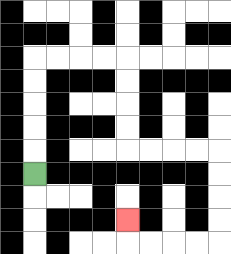{'start': '[1, 7]', 'end': '[5, 9]', 'path_directions': 'U,U,U,U,U,R,R,R,R,D,D,D,D,R,R,R,R,D,D,D,D,L,L,L,L,U', 'path_coordinates': '[[1, 7], [1, 6], [1, 5], [1, 4], [1, 3], [1, 2], [2, 2], [3, 2], [4, 2], [5, 2], [5, 3], [5, 4], [5, 5], [5, 6], [6, 6], [7, 6], [8, 6], [9, 6], [9, 7], [9, 8], [9, 9], [9, 10], [8, 10], [7, 10], [6, 10], [5, 10], [5, 9]]'}